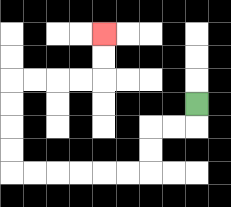{'start': '[8, 4]', 'end': '[4, 1]', 'path_directions': 'D,L,L,D,D,L,L,L,L,L,L,U,U,U,U,R,R,R,R,U,U', 'path_coordinates': '[[8, 4], [8, 5], [7, 5], [6, 5], [6, 6], [6, 7], [5, 7], [4, 7], [3, 7], [2, 7], [1, 7], [0, 7], [0, 6], [0, 5], [0, 4], [0, 3], [1, 3], [2, 3], [3, 3], [4, 3], [4, 2], [4, 1]]'}